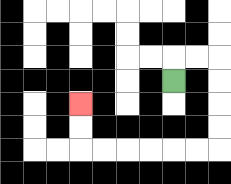{'start': '[7, 3]', 'end': '[3, 4]', 'path_directions': 'U,R,R,D,D,D,D,L,L,L,L,L,L,U,U', 'path_coordinates': '[[7, 3], [7, 2], [8, 2], [9, 2], [9, 3], [9, 4], [9, 5], [9, 6], [8, 6], [7, 6], [6, 6], [5, 6], [4, 6], [3, 6], [3, 5], [3, 4]]'}